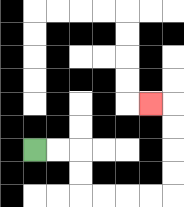{'start': '[1, 6]', 'end': '[6, 4]', 'path_directions': 'R,R,D,D,R,R,R,R,U,U,U,U,L', 'path_coordinates': '[[1, 6], [2, 6], [3, 6], [3, 7], [3, 8], [4, 8], [5, 8], [6, 8], [7, 8], [7, 7], [7, 6], [7, 5], [7, 4], [6, 4]]'}